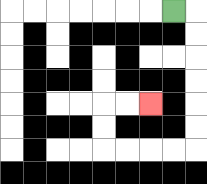{'start': '[7, 0]', 'end': '[6, 4]', 'path_directions': 'R,D,D,D,D,D,D,L,L,L,L,U,U,R,R', 'path_coordinates': '[[7, 0], [8, 0], [8, 1], [8, 2], [8, 3], [8, 4], [8, 5], [8, 6], [7, 6], [6, 6], [5, 6], [4, 6], [4, 5], [4, 4], [5, 4], [6, 4]]'}